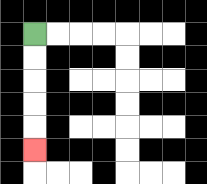{'start': '[1, 1]', 'end': '[1, 6]', 'path_directions': 'D,D,D,D,D', 'path_coordinates': '[[1, 1], [1, 2], [1, 3], [1, 4], [1, 5], [1, 6]]'}